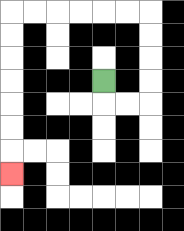{'start': '[4, 3]', 'end': '[0, 7]', 'path_directions': 'D,R,R,U,U,U,U,L,L,L,L,L,L,D,D,D,D,D,D,D', 'path_coordinates': '[[4, 3], [4, 4], [5, 4], [6, 4], [6, 3], [6, 2], [6, 1], [6, 0], [5, 0], [4, 0], [3, 0], [2, 0], [1, 0], [0, 0], [0, 1], [0, 2], [0, 3], [0, 4], [0, 5], [0, 6], [0, 7]]'}